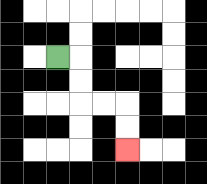{'start': '[2, 2]', 'end': '[5, 6]', 'path_directions': 'R,D,D,R,R,D,D', 'path_coordinates': '[[2, 2], [3, 2], [3, 3], [3, 4], [4, 4], [5, 4], [5, 5], [5, 6]]'}